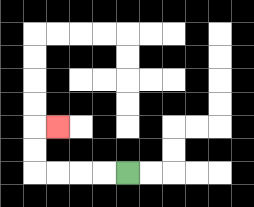{'start': '[5, 7]', 'end': '[2, 5]', 'path_directions': 'L,L,L,L,U,U,R', 'path_coordinates': '[[5, 7], [4, 7], [3, 7], [2, 7], [1, 7], [1, 6], [1, 5], [2, 5]]'}